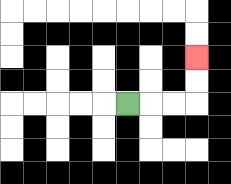{'start': '[5, 4]', 'end': '[8, 2]', 'path_directions': 'R,R,R,U,U', 'path_coordinates': '[[5, 4], [6, 4], [7, 4], [8, 4], [8, 3], [8, 2]]'}